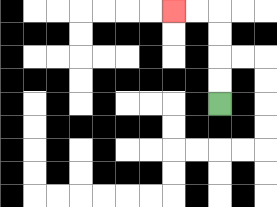{'start': '[9, 4]', 'end': '[7, 0]', 'path_directions': 'U,U,U,U,L,L', 'path_coordinates': '[[9, 4], [9, 3], [9, 2], [9, 1], [9, 0], [8, 0], [7, 0]]'}